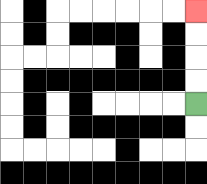{'start': '[8, 4]', 'end': '[8, 0]', 'path_directions': 'U,U,U,U', 'path_coordinates': '[[8, 4], [8, 3], [8, 2], [8, 1], [8, 0]]'}